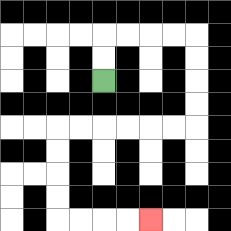{'start': '[4, 3]', 'end': '[6, 9]', 'path_directions': 'U,U,R,R,R,R,D,D,D,D,L,L,L,L,L,L,D,D,D,D,R,R,R,R', 'path_coordinates': '[[4, 3], [4, 2], [4, 1], [5, 1], [6, 1], [7, 1], [8, 1], [8, 2], [8, 3], [8, 4], [8, 5], [7, 5], [6, 5], [5, 5], [4, 5], [3, 5], [2, 5], [2, 6], [2, 7], [2, 8], [2, 9], [3, 9], [4, 9], [5, 9], [6, 9]]'}